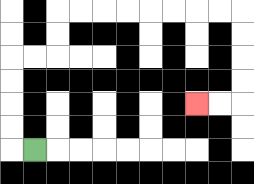{'start': '[1, 6]', 'end': '[8, 4]', 'path_directions': 'L,U,U,U,U,R,R,U,U,R,R,R,R,R,R,R,R,D,D,D,D,L,L', 'path_coordinates': '[[1, 6], [0, 6], [0, 5], [0, 4], [0, 3], [0, 2], [1, 2], [2, 2], [2, 1], [2, 0], [3, 0], [4, 0], [5, 0], [6, 0], [7, 0], [8, 0], [9, 0], [10, 0], [10, 1], [10, 2], [10, 3], [10, 4], [9, 4], [8, 4]]'}